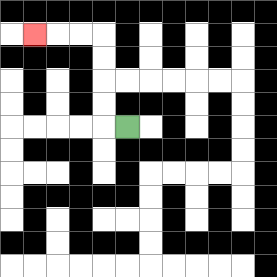{'start': '[5, 5]', 'end': '[1, 1]', 'path_directions': 'L,U,U,U,U,L,L,L', 'path_coordinates': '[[5, 5], [4, 5], [4, 4], [4, 3], [4, 2], [4, 1], [3, 1], [2, 1], [1, 1]]'}